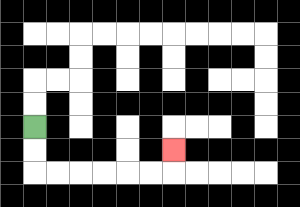{'start': '[1, 5]', 'end': '[7, 6]', 'path_directions': 'D,D,R,R,R,R,R,R,U', 'path_coordinates': '[[1, 5], [1, 6], [1, 7], [2, 7], [3, 7], [4, 7], [5, 7], [6, 7], [7, 7], [7, 6]]'}